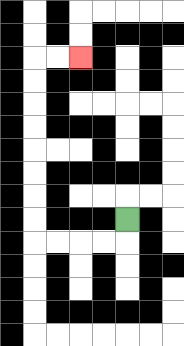{'start': '[5, 9]', 'end': '[3, 2]', 'path_directions': 'D,L,L,L,L,U,U,U,U,U,U,U,U,R,R', 'path_coordinates': '[[5, 9], [5, 10], [4, 10], [3, 10], [2, 10], [1, 10], [1, 9], [1, 8], [1, 7], [1, 6], [1, 5], [1, 4], [1, 3], [1, 2], [2, 2], [3, 2]]'}